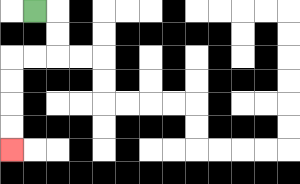{'start': '[1, 0]', 'end': '[0, 6]', 'path_directions': 'R,D,D,L,L,D,D,D,D', 'path_coordinates': '[[1, 0], [2, 0], [2, 1], [2, 2], [1, 2], [0, 2], [0, 3], [0, 4], [0, 5], [0, 6]]'}